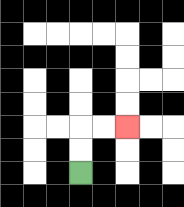{'start': '[3, 7]', 'end': '[5, 5]', 'path_directions': 'U,U,R,R', 'path_coordinates': '[[3, 7], [3, 6], [3, 5], [4, 5], [5, 5]]'}